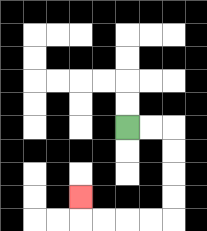{'start': '[5, 5]', 'end': '[3, 8]', 'path_directions': 'R,R,D,D,D,D,L,L,L,L,U', 'path_coordinates': '[[5, 5], [6, 5], [7, 5], [7, 6], [7, 7], [7, 8], [7, 9], [6, 9], [5, 9], [4, 9], [3, 9], [3, 8]]'}